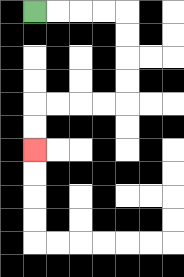{'start': '[1, 0]', 'end': '[1, 6]', 'path_directions': 'R,R,R,R,D,D,D,D,L,L,L,L,D,D', 'path_coordinates': '[[1, 0], [2, 0], [3, 0], [4, 0], [5, 0], [5, 1], [5, 2], [5, 3], [5, 4], [4, 4], [3, 4], [2, 4], [1, 4], [1, 5], [1, 6]]'}